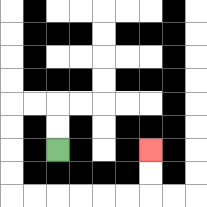{'start': '[2, 6]', 'end': '[6, 6]', 'path_directions': 'U,U,L,L,D,D,D,D,R,R,R,R,R,R,U,U', 'path_coordinates': '[[2, 6], [2, 5], [2, 4], [1, 4], [0, 4], [0, 5], [0, 6], [0, 7], [0, 8], [1, 8], [2, 8], [3, 8], [4, 8], [5, 8], [6, 8], [6, 7], [6, 6]]'}